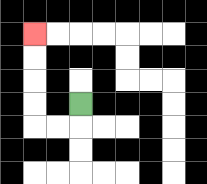{'start': '[3, 4]', 'end': '[1, 1]', 'path_directions': 'D,L,L,U,U,U,U', 'path_coordinates': '[[3, 4], [3, 5], [2, 5], [1, 5], [1, 4], [1, 3], [1, 2], [1, 1]]'}